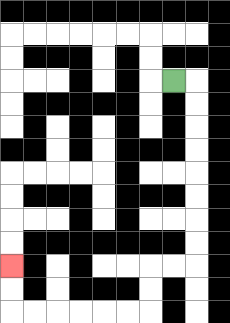{'start': '[7, 3]', 'end': '[0, 11]', 'path_directions': 'R,D,D,D,D,D,D,D,D,L,L,D,D,L,L,L,L,L,L,U,U', 'path_coordinates': '[[7, 3], [8, 3], [8, 4], [8, 5], [8, 6], [8, 7], [8, 8], [8, 9], [8, 10], [8, 11], [7, 11], [6, 11], [6, 12], [6, 13], [5, 13], [4, 13], [3, 13], [2, 13], [1, 13], [0, 13], [0, 12], [0, 11]]'}